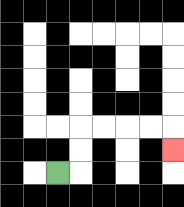{'start': '[2, 7]', 'end': '[7, 6]', 'path_directions': 'R,U,U,R,R,R,R,D', 'path_coordinates': '[[2, 7], [3, 7], [3, 6], [3, 5], [4, 5], [5, 5], [6, 5], [7, 5], [7, 6]]'}